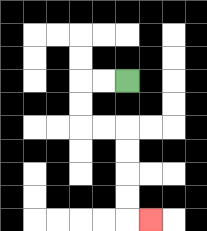{'start': '[5, 3]', 'end': '[6, 9]', 'path_directions': 'L,L,D,D,R,R,D,D,D,D,R', 'path_coordinates': '[[5, 3], [4, 3], [3, 3], [3, 4], [3, 5], [4, 5], [5, 5], [5, 6], [5, 7], [5, 8], [5, 9], [6, 9]]'}